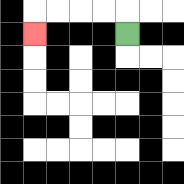{'start': '[5, 1]', 'end': '[1, 1]', 'path_directions': 'U,L,L,L,L,D', 'path_coordinates': '[[5, 1], [5, 0], [4, 0], [3, 0], [2, 0], [1, 0], [1, 1]]'}